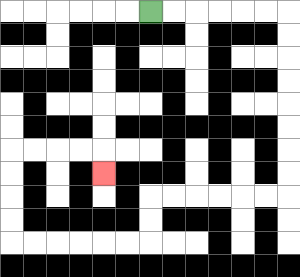{'start': '[6, 0]', 'end': '[4, 7]', 'path_directions': 'R,R,R,R,R,R,D,D,D,D,D,D,D,D,L,L,L,L,L,L,D,D,L,L,L,L,L,L,U,U,U,U,R,R,R,R,D', 'path_coordinates': '[[6, 0], [7, 0], [8, 0], [9, 0], [10, 0], [11, 0], [12, 0], [12, 1], [12, 2], [12, 3], [12, 4], [12, 5], [12, 6], [12, 7], [12, 8], [11, 8], [10, 8], [9, 8], [8, 8], [7, 8], [6, 8], [6, 9], [6, 10], [5, 10], [4, 10], [3, 10], [2, 10], [1, 10], [0, 10], [0, 9], [0, 8], [0, 7], [0, 6], [1, 6], [2, 6], [3, 6], [4, 6], [4, 7]]'}